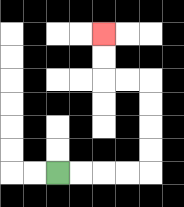{'start': '[2, 7]', 'end': '[4, 1]', 'path_directions': 'R,R,R,R,U,U,U,U,L,L,U,U', 'path_coordinates': '[[2, 7], [3, 7], [4, 7], [5, 7], [6, 7], [6, 6], [6, 5], [6, 4], [6, 3], [5, 3], [4, 3], [4, 2], [4, 1]]'}